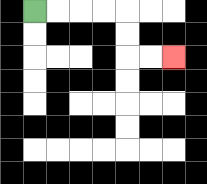{'start': '[1, 0]', 'end': '[7, 2]', 'path_directions': 'R,R,R,R,D,D,R,R', 'path_coordinates': '[[1, 0], [2, 0], [3, 0], [4, 0], [5, 0], [5, 1], [5, 2], [6, 2], [7, 2]]'}